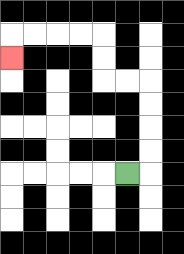{'start': '[5, 7]', 'end': '[0, 2]', 'path_directions': 'R,U,U,U,U,L,L,U,U,L,L,L,L,D', 'path_coordinates': '[[5, 7], [6, 7], [6, 6], [6, 5], [6, 4], [6, 3], [5, 3], [4, 3], [4, 2], [4, 1], [3, 1], [2, 1], [1, 1], [0, 1], [0, 2]]'}